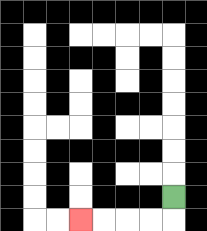{'start': '[7, 8]', 'end': '[3, 9]', 'path_directions': 'D,L,L,L,L', 'path_coordinates': '[[7, 8], [7, 9], [6, 9], [5, 9], [4, 9], [3, 9]]'}